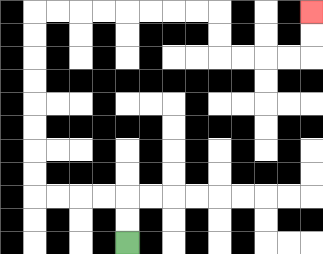{'start': '[5, 10]', 'end': '[13, 0]', 'path_directions': 'U,U,L,L,L,L,U,U,U,U,U,U,U,U,R,R,R,R,R,R,R,R,D,D,R,R,R,R,U,U', 'path_coordinates': '[[5, 10], [5, 9], [5, 8], [4, 8], [3, 8], [2, 8], [1, 8], [1, 7], [1, 6], [1, 5], [1, 4], [1, 3], [1, 2], [1, 1], [1, 0], [2, 0], [3, 0], [4, 0], [5, 0], [6, 0], [7, 0], [8, 0], [9, 0], [9, 1], [9, 2], [10, 2], [11, 2], [12, 2], [13, 2], [13, 1], [13, 0]]'}